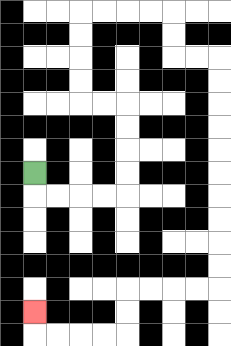{'start': '[1, 7]', 'end': '[1, 13]', 'path_directions': 'D,R,R,R,R,U,U,U,U,L,L,U,U,U,U,R,R,R,R,D,D,R,R,D,D,D,D,D,D,D,D,D,D,L,L,L,L,D,D,L,L,L,L,U', 'path_coordinates': '[[1, 7], [1, 8], [2, 8], [3, 8], [4, 8], [5, 8], [5, 7], [5, 6], [5, 5], [5, 4], [4, 4], [3, 4], [3, 3], [3, 2], [3, 1], [3, 0], [4, 0], [5, 0], [6, 0], [7, 0], [7, 1], [7, 2], [8, 2], [9, 2], [9, 3], [9, 4], [9, 5], [9, 6], [9, 7], [9, 8], [9, 9], [9, 10], [9, 11], [9, 12], [8, 12], [7, 12], [6, 12], [5, 12], [5, 13], [5, 14], [4, 14], [3, 14], [2, 14], [1, 14], [1, 13]]'}